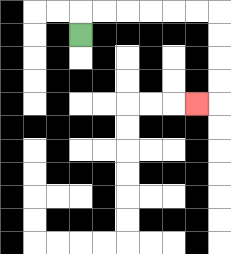{'start': '[3, 1]', 'end': '[8, 4]', 'path_directions': 'U,R,R,R,R,R,R,D,D,D,D,L', 'path_coordinates': '[[3, 1], [3, 0], [4, 0], [5, 0], [6, 0], [7, 0], [8, 0], [9, 0], [9, 1], [9, 2], [9, 3], [9, 4], [8, 4]]'}